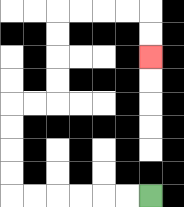{'start': '[6, 8]', 'end': '[6, 2]', 'path_directions': 'L,L,L,L,L,L,U,U,U,U,R,R,U,U,U,U,R,R,R,R,D,D', 'path_coordinates': '[[6, 8], [5, 8], [4, 8], [3, 8], [2, 8], [1, 8], [0, 8], [0, 7], [0, 6], [0, 5], [0, 4], [1, 4], [2, 4], [2, 3], [2, 2], [2, 1], [2, 0], [3, 0], [4, 0], [5, 0], [6, 0], [6, 1], [6, 2]]'}